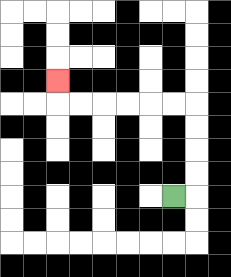{'start': '[7, 8]', 'end': '[2, 3]', 'path_directions': 'R,U,U,U,U,L,L,L,L,L,L,U', 'path_coordinates': '[[7, 8], [8, 8], [8, 7], [8, 6], [8, 5], [8, 4], [7, 4], [6, 4], [5, 4], [4, 4], [3, 4], [2, 4], [2, 3]]'}